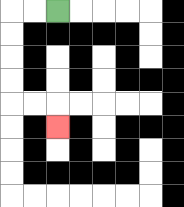{'start': '[2, 0]', 'end': '[2, 5]', 'path_directions': 'L,L,D,D,D,D,R,R,D', 'path_coordinates': '[[2, 0], [1, 0], [0, 0], [0, 1], [0, 2], [0, 3], [0, 4], [1, 4], [2, 4], [2, 5]]'}